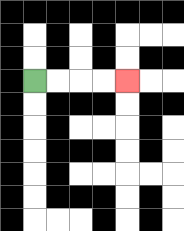{'start': '[1, 3]', 'end': '[5, 3]', 'path_directions': 'R,R,R,R', 'path_coordinates': '[[1, 3], [2, 3], [3, 3], [4, 3], [5, 3]]'}